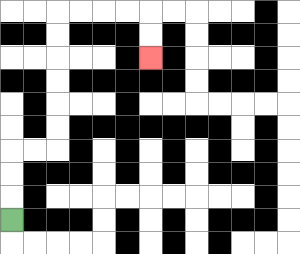{'start': '[0, 9]', 'end': '[6, 2]', 'path_directions': 'U,U,U,R,R,U,U,U,U,U,U,R,R,R,R,D,D', 'path_coordinates': '[[0, 9], [0, 8], [0, 7], [0, 6], [1, 6], [2, 6], [2, 5], [2, 4], [2, 3], [2, 2], [2, 1], [2, 0], [3, 0], [4, 0], [5, 0], [6, 0], [6, 1], [6, 2]]'}